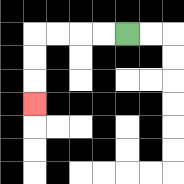{'start': '[5, 1]', 'end': '[1, 4]', 'path_directions': 'L,L,L,L,D,D,D', 'path_coordinates': '[[5, 1], [4, 1], [3, 1], [2, 1], [1, 1], [1, 2], [1, 3], [1, 4]]'}